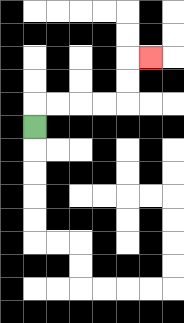{'start': '[1, 5]', 'end': '[6, 2]', 'path_directions': 'U,R,R,R,R,U,U,R', 'path_coordinates': '[[1, 5], [1, 4], [2, 4], [3, 4], [4, 4], [5, 4], [5, 3], [5, 2], [6, 2]]'}